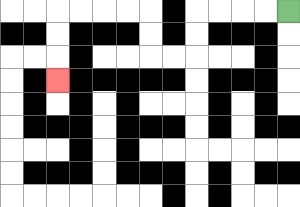{'start': '[12, 0]', 'end': '[2, 3]', 'path_directions': 'L,L,L,L,D,D,L,L,U,U,L,L,L,L,D,D,D', 'path_coordinates': '[[12, 0], [11, 0], [10, 0], [9, 0], [8, 0], [8, 1], [8, 2], [7, 2], [6, 2], [6, 1], [6, 0], [5, 0], [4, 0], [3, 0], [2, 0], [2, 1], [2, 2], [2, 3]]'}